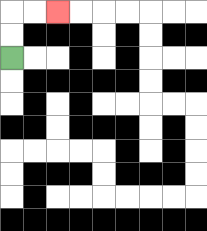{'start': '[0, 2]', 'end': '[2, 0]', 'path_directions': 'U,U,R,R', 'path_coordinates': '[[0, 2], [0, 1], [0, 0], [1, 0], [2, 0]]'}